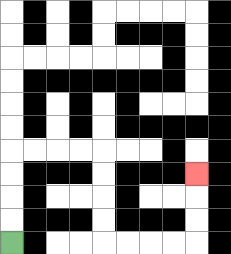{'start': '[0, 10]', 'end': '[8, 7]', 'path_directions': 'U,U,U,U,R,R,R,R,D,D,D,D,R,R,R,R,U,U,U', 'path_coordinates': '[[0, 10], [0, 9], [0, 8], [0, 7], [0, 6], [1, 6], [2, 6], [3, 6], [4, 6], [4, 7], [4, 8], [4, 9], [4, 10], [5, 10], [6, 10], [7, 10], [8, 10], [8, 9], [8, 8], [8, 7]]'}